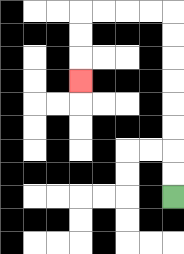{'start': '[7, 8]', 'end': '[3, 3]', 'path_directions': 'U,U,U,U,U,U,U,U,L,L,L,L,D,D,D', 'path_coordinates': '[[7, 8], [7, 7], [7, 6], [7, 5], [7, 4], [7, 3], [7, 2], [7, 1], [7, 0], [6, 0], [5, 0], [4, 0], [3, 0], [3, 1], [3, 2], [3, 3]]'}